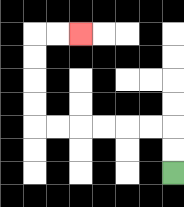{'start': '[7, 7]', 'end': '[3, 1]', 'path_directions': 'U,U,L,L,L,L,L,L,U,U,U,U,R,R', 'path_coordinates': '[[7, 7], [7, 6], [7, 5], [6, 5], [5, 5], [4, 5], [3, 5], [2, 5], [1, 5], [1, 4], [1, 3], [1, 2], [1, 1], [2, 1], [3, 1]]'}